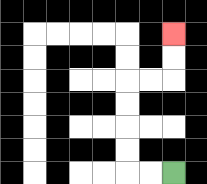{'start': '[7, 7]', 'end': '[7, 1]', 'path_directions': 'L,L,U,U,U,U,R,R,U,U', 'path_coordinates': '[[7, 7], [6, 7], [5, 7], [5, 6], [5, 5], [5, 4], [5, 3], [6, 3], [7, 3], [7, 2], [7, 1]]'}